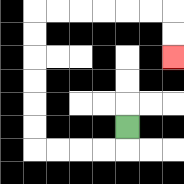{'start': '[5, 5]', 'end': '[7, 2]', 'path_directions': 'D,L,L,L,L,U,U,U,U,U,U,R,R,R,R,R,R,D,D', 'path_coordinates': '[[5, 5], [5, 6], [4, 6], [3, 6], [2, 6], [1, 6], [1, 5], [1, 4], [1, 3], [1, 2], [1, 1], [1, 0], [2, 0], [3, 0], [4, 0], [5, 0], [6, 0], [7, 0], [7, 1], [7, 2]]'}